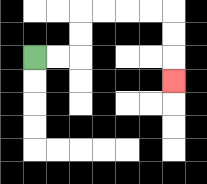{'start': '[1, 2]', 'end': '[7, 3]', 'path_directions': 'R,R,U,U,R,R,R,R,D,D,D', 'path_coordinates': '[[1, 2], [2, 2], [3, 2], [3, 1], [3, 0], [4, 0], [5, 0], [6, 0], [7, 0], [7, 1], [7, 2], [7, 3]]'}